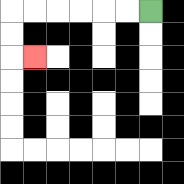{'start': '[6, 0]', 'end': '[1, 2]', 'path_directions': 'L,L,L,L,L,L,D,D,R', 'path_coordinates': '[[6, 0], [5, 0], [4, 0], [3, 0], [2, 0], [1, 0], [0, 0], [0, 1], [0, 2], [1, 2]]'}